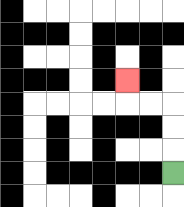{'start': '[7, 7]', 'end': '[5, 3]', 'path_directions': 'U,U,U,L,L,U', 'path_coordinates': '[[7, 7], [7, 6], [7, 5], [7, 4], [6, 4], [5, 4], [5, 3]]'}